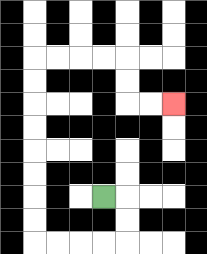{'start': '[4, 8]', 'end': '[7, 4]', 'path_directions': 'R,D,D,L,L,L,L,U,U,U,U,U,U,U,U,R,R,R,R,D,D,R,R', 'path_coordinates': '[[4, 8], [5, 8], [5, 9], [5, 10], [4, 10], [3, 10], [2, 10], [1, 10], [1, 9], [1, 8], [1, 7], [1, 6], [1, 5], [1, 4], [1, 3], [1, 2], [2, 2], [3, 2], [4, 2], [5, 2], [5, 3], [5, 4], [6, 4], [7, 4]]'}